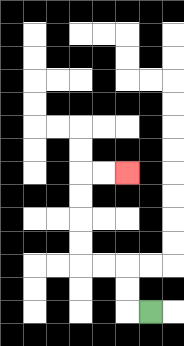{'start': '[6, 13]', 'end': '[5, 7]', 'path_directions': 'L,U,U,L,L,U,U,U,U,R,R', 'path_coordinates': '[[6, 13], [5, 13], [5, 12], [5, 11], [4, 11], [3, 11], [3, 10], [3, 9], [3, 8], [3, 7], [4, 7], [5, 7]]'}